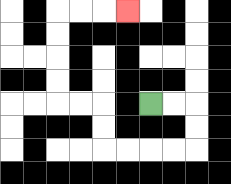{'start': '[6, 4]', 'end': '[5, 0]', 'path_directions': 'R,R,D,D,L,L,L,L,U,U,L,L,U,U,U,U,R,R,R', 'path_coordinates': '[[6, 4], [7, 4], [8, 4], [8, 5], [8, 6], [7, 6], [6, 6], [5, 6], [4, 6], [4, 5], [4, 4], [3, 4], [2, 4], [2, 3], [2, 2], [2, 1], [2, 0], [3, 0], [4, 0], [5, 0]]'}